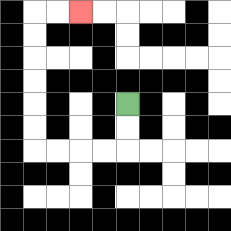{'start': '[5, 4]', 'end': '[3, 0]', 'path_directions': 'D,D,L,L,L,L,U,U,U,U,U,U,R,R', 'path_coordinates': '[[5, 4], [5, 5], [5, 6], [4, 6], [3, 6], [2, 6], [1, 6], [1, 5], [1, 4], [1, 3], [1, 2], [1, 1], [1, 0], [2, 0], [3, 0]]'}